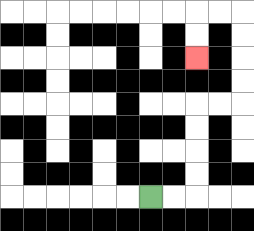{'start': '[6, 8]', 'end': '[8, 2]', 'path_directions': 'R,R,U,U,U,U,R,R,U,U,U,U,L,L,D,D', 'path_coordinates': '[[6, 8], [7, 8], [8, 8], [8, 7], [8, 6], [8, 5], [8, 4], [9, 4], [10, 4], [10, 3], [10, 2], [10, 1], [10, 0], [9, 0], [8, 0], [8, 1], [8, 2]]'}